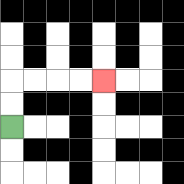{'start': '[0, 5]', 'end': '[4, 3]', 'path_directions': 'U,U,R,R,R,R', 'path_coordinates': '[[0, 5], [0, 4], [0, 3], [1, 3], [2, 3], [3, 3], [4, 3]]'}